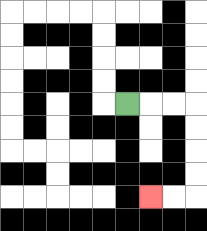{'start': '[5, 4]', 'end': '[6, 8]', 'path_directions': 'R,R,R,D,D,D,D,L,L', 'path_coordinates': '[[5, 4], [6, 4], [7, 4], [8, 4], [8, 5], [8, 6], [8, 7], [8, 8], [7, 8], [6, 8]]'}